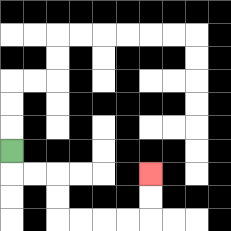{'start': '[0, 6]', 'end': '[6, 7]', 'path_directions': 'D,R,R,D,D,R,R,R,R,U,U', 'path_coordinates': '[[0, 6], [0, 7], [1, 7], [2, 7], [2, 8], [2, 9], [3, 9], [4, 9], [5, 9], [6, 9], [6, 8], [6, 7]]'}